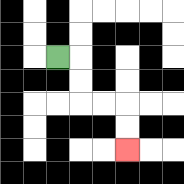{'start': '[2, 2]', 'end': '[5, 6]', 'path_directions': 'R,D,D,R,R,D,D', 'path_coordinates': '[[2, 2], [3, 2], [3, 3], [3, 4], [4, 4], [5, 4], [5, 5], [5, 6]]'}